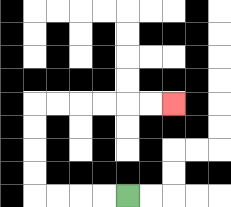{'start': '[5, 8]', 'end': '[7, 4]', 'path_directions': 'L,L,L,L,U,U,U,U,R,R,R,R,R,R', 'path_coordinates': '[[5, 8], [4, 8], [3, 8], [2, 8], [1, 8], [1, 7], [1, 6], [1, 5], [1, 4], [2, 4], [3, 4], [4, 4], [5, 4], [6, 4], [7, 4]]'}